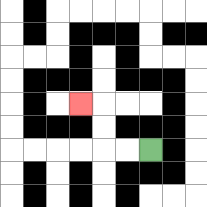{'start': '[6, 6]', 'end': '[3, 4]', 'path_directions': 'L,L,U,U,L', 'path_coordinates': '[[6, 6], [5, 6], [4, 6], [4, 5], [4, 4], [3, 4]]'}